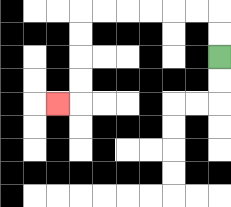{'start': '[9, 2]', 'end': '[2, 4]', 'path_directions': 'U,U,L,L,L,L,L,L,D,D,D,D,L', 'path_coordinates': '[[9, 2], [9, 1], [9, 0], [8, 0], [7, 0], [6, 0], [5, 0], [4, 0], [3, 0], [3, 1], [3, 2], [3, 3], [3, 4], [2, 4]]'}